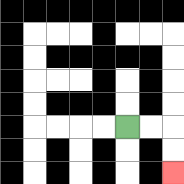{'start': '[5, 5]', 'end': '[7, 7]', 'path_directions': 'R,R,D,D', 'path_coordinates': '[[5, 5], [6, 5], [7, 5], [7, 6], [7, 7]]'}